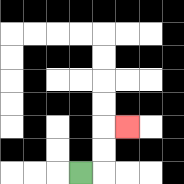{'start': '[3, 7]', 'end': '[5, 5]', 'path_directions': 'R,U,U,R', 'path_coordinates': '[[3, 7], [4, 7], [4, 6], [4, 5], [5, 5]]'}